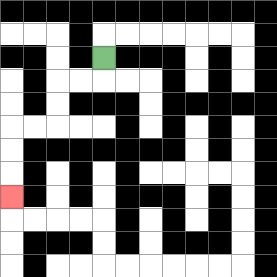{'start': '[4, 2]', 'end': '[0, 8]', 'path_directions': 'D,L,L,D,D,L,L,D,D,D', 'path_coordinates': '[[4, 2], [4, 3], [3, 3], [2, 3], [2, 4], [2, 5], [1, 5], [0, 5], [0, 6], [0, 7], [0, 8]]'}